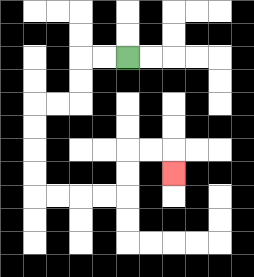{'start': '[5, 2]', 'end': '[7, 7]', 'path_directions': 'L,L,D,D,L,L,D,D,D,D,R,R,R,R,U,U,R,R,D', 'path_coordinates': '[[5, 2], [4, 2], [3, 2], [3, 3], [3, 4], [2, 4], [1, 4], [1, 5], [1, 6], [1, 7], [1, 8], [2, 8], [3, 8], [4, 8], [5, 8], [5, 7], [5, 6], [6, 6], [7, 6], [7, 7]]'}